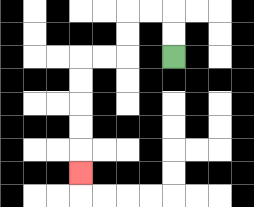{'start': '[7, 2]', 'end': '[3, 7]', 'path_directions': 'U,U,L,L,D,D,L,L,D,D,D,D,D', 'path_coordinates': '[[7, 2], [7, 1], [7, 0], [6, 0], [5, 0], [5, 1], [5, 2], [4, 2], [3, 2], [3, 3], [3, 4], [3, 5], [3, 6], [3, 7]]'}